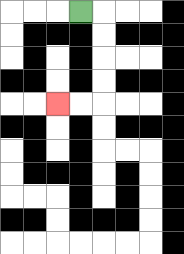{'start': '[3, 0]', 'end': '[2, 4]', 'path_directions': 'R,D,D,D,D,L,L', 'path_coordinates': '[[3, 0], [4, 0], [4, 1], [4, 2], [4, 3], [4, 4], [3, 4], [2, 4]]'}